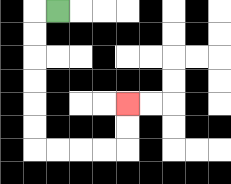{'start': '[2, 0]', 'end': '[5, 4]', 'path_directions': 'L,D,D,D,D,D,D,R,R,R,R,U,U', 'path_coordinates': '[[2, 0], [1, 0], [1, 1], [1, 2], [1, 3], [1, 4], [1, 5], [1, 6], [2, 6], [3, 6], [4, 6], [5, 6], [5, 5], [5, 4]]'}